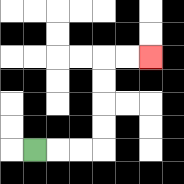{'start': '[1, 6]', 'end': '[6, 2]', 'path_directions': 'R,R,R,U,U,U,U,R,R', 'path_coordinates': '[[1, 6], [2, 6], [3, 6], [4, 6], [4, 5], [4, 4], [4, 3], [4, 2], [5, 2], [6, 2]]'}